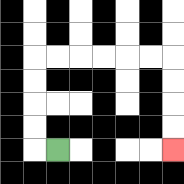{'start': '[2, 6]', 'end': '[7, 6]', 'path_directions': 'L,U,U,U,U,R,R,R,R,R,R,D,D,D,D', 'path_coordinates': '[[2, 6], [1, 6], [1, 5], [1, 4], [1, 3], [1, 2], [2, 2], [3, 2], [4, 2], [5, 2], [6, 2], [7, 2], [7, 3], [7, 4], [7, 5], [7, 6]]'}